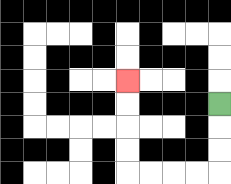{'start': '[9, 4]', 'end': '[5, 3]', 'path_directions': 'D,D,D,L,L,L,L,U,U,U,U', 'path_coordinates': '[[9, 4], [9, 5], [9, 6], [9, 7], [8, 7], [7, 7], [6, 7], [5, 7], [5, 6], [5, 5], [5, 4], [5, 3]]'}